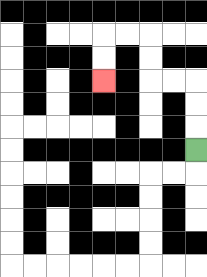{'start': '[8, 6]', 'end': '[4, 3]', 'path_directions': 'U,U,U,L,L,U,U,L,L,D,D', 'path_coordinates': '[[8, 6], [8, 5], [8, 4], [8, 3], [7, 3], [6, 3], [6, 2], [6, 1], [5, 1], [4, 1], [4, 2], [4, 3]]'}